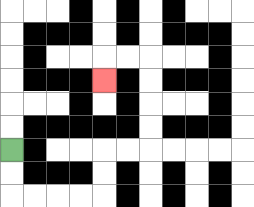{'start': '[0, 6]', 'end': '[4, 3]', 'path_directions': 'D,D,R,R,R,R,U,U,R,R,U,U,U,U,L,L,D', 'path_coordinates': '[[0, 6], [0, 7], [0, 8], [1, 8], [2, 8], [3, 8], [4, 8], [4, 7], [4, 6], [5, 6], [6, 6], [6, 5], [6, 4], [6, 3], [6, 2], [5, 2], [4, 2], [4, 3]]'}